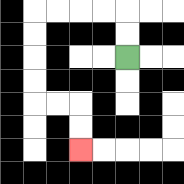{'start': '[5, 2]', 'end': '[3, 6]', 'path_directions': 'U,U,L,L,L,L,D,D,D,D,R,R,D,D', 'path_coordinates': '[[5, 2], [5, 1], [5, 0], [4, 0], [3, 0], [2, 0], [1, 0], [1, 1], [1, 2], [1, 3], [1, 4], [2, 4], [3, 4], [3, 5], [3, 6]]'}